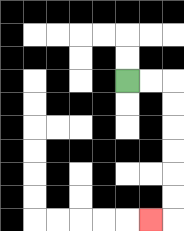{'start': '[5, 3]', 'end': '[6, 9]', 'path_directions': 'R,R,D,D,D,D,D,D,L', 'path_coordinates': '[[5, 3], [6, 3], [7, 3], [7, 4], [7, 5], [7, 6], [7, 7], [7, 8], [7, 9], [6, 9]]'}